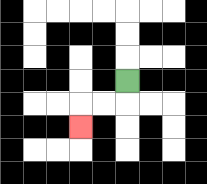{'start': '[5, 3]', 'end': '[3, 5]', 'path_directions': 'D,L,L,D', 'path_coordinates': '[[5, 3], [5, 4], [4, 4], [3, 4], [3, 5]]'}